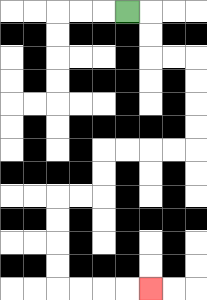{'start': '[5, 0]', 'end': '[6, 12]', 'path_directions': 'R,D,D,R,R,D,D,D,D,L,L,L,L,D,D,L,L,D,D,D,D,R,R,R,R', 'path_coordinates': '[[5, 0], [6, 0], [6, 1], [6, 2], [7, 2], [8, 2], [8, 3], [8, 4], [8, 5], [8, 6], [7, 6], [6, 6], [5, 6], [4, 6], [4, 7], [4, 8], [3, 8], [2, 8], [2, 9], [2, 10], [2, 11], [2, 12], [3, 12], [4, 12], [5, 12], [6, 12]]'}